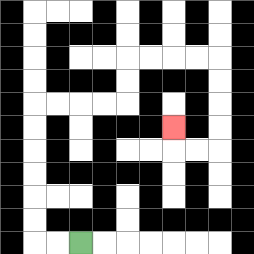{'start': '[3, 10]', 'end': '[7, 5]', 'path_directions': 'L,L,U,U,U,U,U,U,R,R,R,R,U,U,R,R,R,R,D,D,D,D,L,L,U', 'path_coordinates': '[[3, 10], [2, 10], [1, 10], [1, 9], [1, 8], [1, 7], [1, 6], [1, 5], [1, 4], [2, 4], [3, 4], [4, 4], [5, 4], [5, 3], [5, 2], [6, 2], [7, 2], [8, 2], [9, 2], [9, 3], [9, 4], [9, 5], [9, 6], [8, 6], [7, 6], [7, 5]]'}